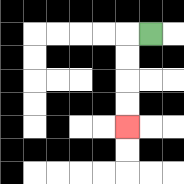{'start': '[6, 1]', 'end': '[5, 5]', 'path_directions': 'L,D,D,D,D', 'path_coordinates': '[[6, 1], [5, 1], [5, 2], [5, 3], [5, 4], [5, 5]]'}